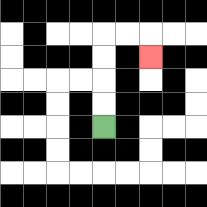{'start': '[4, 5]', 'end': '[6, 2]', 'path_directions': 'U,U,U,U,R,R,D', 'path_coordinates': '[[4, 5], [4, 4], [4, 3], [4, 2], [4, 1], [5, 1], [6, 1], [6, 2]]'}